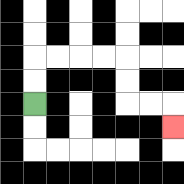{'start': '[1, 4]', 'end': '[7, 5]', 'path_directions': 'U,U,R,R,R,R,D,D,R,R,D', 'path_coordinates': '[[1, 4], [1, 3], [1, 2], [2, 2], [3, 2], [4, 2], [5, 2], [5, 3], [5, 4], [6, 4], [7, 4], [7, 5]]'}